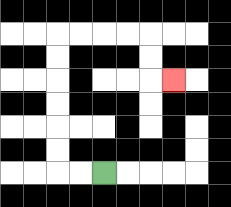{'start': '[4, 7]', 'end': '[7, 3]', 'path_directions': 'L,L,U,U,U,U,U,U,R,R,R,R,D,D,R', 'path_coordinates': '[[4, 7], [3, 7], [2, 7], [2, 6], [2, 5], [2, 4], [2, 3], [2, 2], [2, 1], [3, 1], [4, 1], [5, 1], [6, 1], [6, 2], [6, 3], [7, 3]]'}